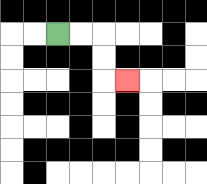{'start': '[2, 1]', 'end': '[5, 3]', 'path_directions': 'R,R,D,D,R', 'path_coordinates': '[[2, 1], [3, 1], [4, 1], [4, 2], [4, 3], [5, 3]]'}